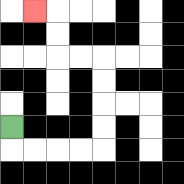{'start': '[0, 5]', 'end': '[1, 0]', 'path_directions': 'D,R,R,R,R,U,U,U,U,L,L,U,U,L', 'path_coordinates': '[[0, 5], [0, 6], [1, 6], [2, 6], [3, 6], [4, 6], [4, 5], [4, 4], [4, 3], [4, 2], [3, 2], [2, 2], [2, 1], [2, 0], [1, 0]]'}